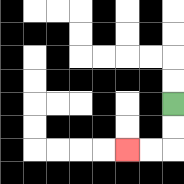{'start': '[7, 4]', 'end': '[5, 6]', 'path_directions': 'D,D,L,L', 'path_coordinates': '[[7, 4], [7, 5], [7, 6], [6, 6], [5, 6]]'}